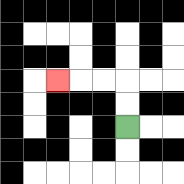{'start': '[5, 5]', 'end': '[2, 3]', 'path_directions': 'U,U,L,L,L', 'path_coordinates': '[[5, 5], [5, 4], [5, 3], [4, 3], [3, 3], [2, 3]]'}